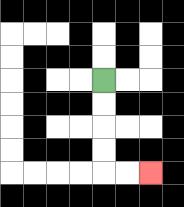{'start': '[4, 3]', 'end': '[6, 7]', 'path_directions': 'D,D,D,D,R,R', 'path_coordinates': '[[4, 3], [4, 4], [4, 5], [4, 6], [4, 7], [5, 7], [6, 7]]'}